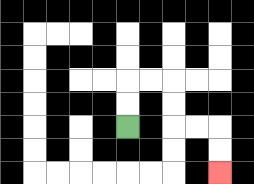{'start': '[5, 5]', 'end': '[9, 7]', 'path_directions': 'U,U,R,R,D,D,R,R,D,D', 'path_coordinates': '[[5, 5], [5, 4], [5, 3], [6, 3], [7, 3], [7, 4], [7, 5], [8, 5], [9, 5], [9, 6], [9, 7]]'}